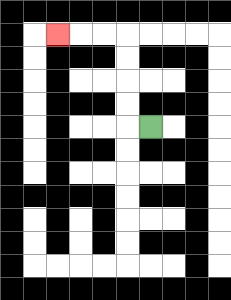{'start': '[6, 5]', 'end': '[2, 1]', 'path_directions': 'L,U,U,U,U,L,L,L', 'path_coordinates': '[[6, 5], [5, 5], [5, 4], [5, 3], [5, 2], [5, 1], [4, 1], [3, 1], [2, 1]]'}